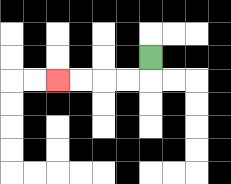{'start': '[6, 2]', 'end': '[2, 3]', 'path_directions': 'D,L,L,L,L', 'path_coordinates': '[[6, 2], [6, 3], [5, 3], [4, 3], [3, 3], [2, 3]]'}